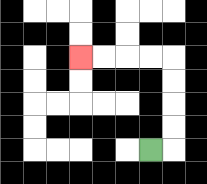{'start': '[6, 6]', 'end': '[3, 2]', 'path_directions': 'R,U,U,U,U,L,L,L,L', 'path_coordinates': '[[6, 6], [7, 6], [7, 5], [7, 4], [7, 3], [7, 2], [6, 2], [5, 2], [4, 2], [3, 2]]'}